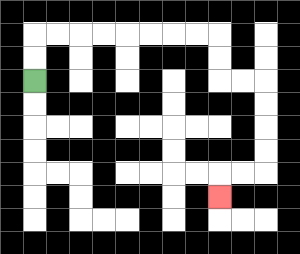{'start': '[1, 3]', 'end': '[9, 8]', 'path_directions': 'U,U,R,R,R,R,R,R,R,R,D,D,R,R,D,D,D,D,L,L,D', 'path_coordinates': '[[1, 3], [1, 2], [1, 1], [2, 1], [3, 1], [4, 1], [5, 1], [6, 1], [7, 1], [8, 1], [9, 1], [9, 2], [9, 3], [10, 3], [11, 3], [11, 4], [11, 5], [11, 6], [11, 7], [10, 7], [9, 7], [9, 8]]'}